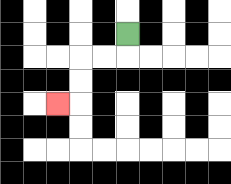{'start': '[5, 1]', 'end': '[2, 4]', 'path_directions': 'D,L,L,D,D,L', 'path_coordinates': '[[5, 1], [5, 2], [4, 2], [3, 2], [3, 3], [3, 4], [2, 4]]'}